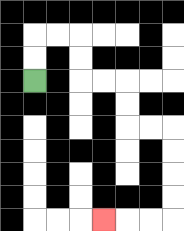{'start': '[1, 3]', 'end': '[4, 9]', 'path_directions': 'U,U,R,R,D,D,R,R,D,D,R,R,D,D,D,D,L,L,L', 'path_coordinates': '[[1, 3], [1, 2], [1, 1], [2, 1], [3, 1], [3, 2], [3, 3], [4, 3], [5, 3], [5, 4], [5, 5], [6, 5], [7, 5], [7, 6], [7, 7], [7, 8], [7, 9], [6, 9], [5, 9], [4, 9]]'}